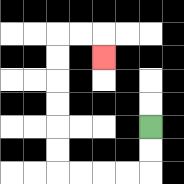{'start': '[6, 5]', 'end': '[4, 2]', 'path_directions': 'D,D,L,L,L,L,U,U,U,U,U,U,R,R,D', 'path_coordinates': '[[6, 5], [6, 6], [6, 7], [5, 7], [4, 7], [3, 7], [2, 7], [2, 6], [2, 5], [2, 4], [2, 3], [2, 2], [2, 1], [3, 1], [4, 1], [4, 2]]'}